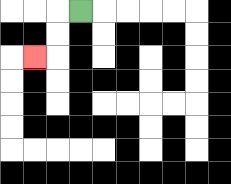{'start': '[3, 0]', 'end': '[1, 2]', 'path_directions': 'L,D,D,L', 'path_coordinates': '[[3, 0], [2, 0], [2, 1], [2, 2], [1, 2]]'}